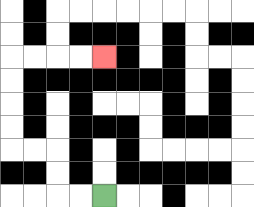{'start': '[4, 8]', 'end': '[4, 2]', 'path_directions': 'L,L,U,U,L,L,U,U,U,U,R,R,R,R', 'path_coordinates': '[[4, 8], [3, 8], [2, 8], [2, 7], [2, 6], [1, 6], [0, 6], [0, 5], [0, 4], [0, 3], [0, 2], [1, 2], [2, 2], [3, 2], [4, 2]]'}